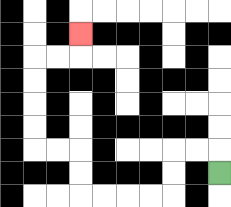{'start': '[9, 7]', 'end': '[3, 1]', 'path_directions': 'U,L,L,D,D,L,L,L,L,U,U,L,L,U,U,U,U,R,R,U', 'path_coordinates': '[[9, 7], [9, 6], [8, 6], [7, 6], [7, 7], [7, 8], [6, 8], [5, 8], [4, 8], [3, 8], [3, 7], [3, 6], [2, 6], [1, 6], [1, 5], [1, 4], [1, 3], [1, 2], [2, 2], [3, 2], [3, 1]]'}